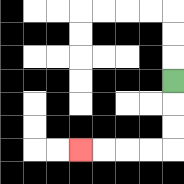{'start': '[7, 3]', 'end': '[3, 6]', 'path_directions': 'D,D,D,L,L,L,L', 'path_coordinates': '[[7, 3], [7, 4], [7, 5], [7, 6], [6, 6], [5, 6], [4, 6], [3, 6]]'}